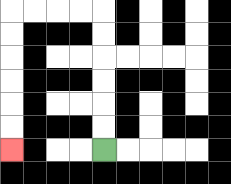{'start': '[4, 6]', 'end': '[0, 6]', 'path_directions': 'U,U,U,U,U,U,L,L,L,L,D,D,D,D,D,D', 'path_coordinates': '[[4, 6], [4, 5], [4, 4], [4, 3], [4, 2], [4, 1], [4, 0], [3, 0], [2, 0], [1, 0], [0, 0], [0, 1], [0, 2], [0, 3], [0, 4], [0, 5], [0, 6]]'}